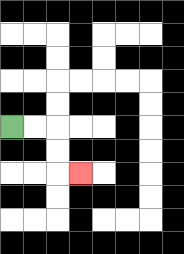{'start': '[0, 5]', 'end': '[3, 7]', 'path_directions': 'R,R,D,D,R', 'path_coordinates': '[[0, 5], [1, 5], [2, 5], [2, 6], [2, 7], [3, 7]]'}